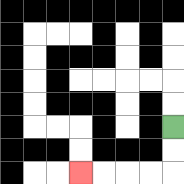{'start': '[7, 5]', 'end': '[3, 7]', 'path_directions': 'D,D,L,L,L,L', 'path_coordinates': '[[7, 5], [7, 6], [7, 7], [6, 7], [5, 7], [4, 7], [3, 7]]'}